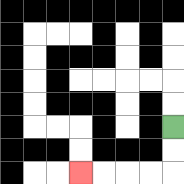{'start': '[7, 5]', 'end': '[3, 7]', 'path_directions': 'D,D,L,L,L,L', 'path_coordinates': '[[7, 5], [7, 6], [7, 7], [6, 7], [5, 7], [4, 7], [3, 7]]'}